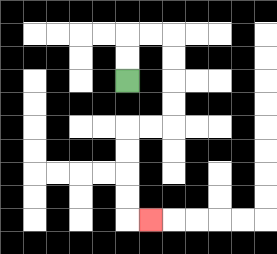{'start': '[5, 3]', 'end': '[6, 9]', 'path_directions': 'U,U,R,R,D,D,D,D,L,L,D,D,D,D,R', 'path_coordinates': '[[5, 3], [5, 2], [5, 1], [6, 1], [7, 1], [7, 2], [7, 3], [7, 4], [7, 5], [6, 5], [5, 5], [5, 6], [5, 7], [5, 8], [5, 9], [6, 9]]'}